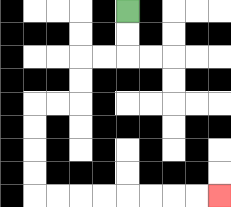{'start': '[5, 0]', 'end': '[9, 8]', 'path_directions': 'D,D,L,L,D,D,L,L,D,D,D,D,R,R,R,R,R,R,R,R', 'path_coordinates': '[[5, 0], [5, 1], [5, 2], [4, 2], [3, 2], [3, 3], [3, 4], [2, 4], [1, 4], [1, 5], [1, 6], [1, 7], [1, 8], [2, 8], [3, 8], [4, 8], [5, 8], [6, 8], [7, 8], [8, 8], [9, 8]]'}